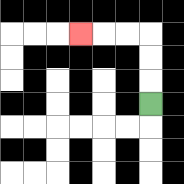{'start': '[6, 4]', 'end': '[3, 1]', 'path_directions': 'U,U,U,L,L,L', 'path_coordinates': '[[6, 4], [6, 3], [6, 2], [6, 1], [5, 1], [4, 1], [3, 1]]'}